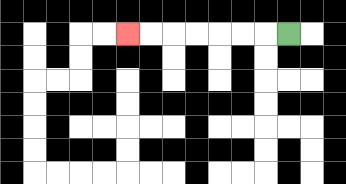{'start': '[12, 1]', 'end': '[5, 1]', 'path_directions': 'L,L,L,L,L,L,L', 'path_coordinates': '[[12, 1], [11, 1], [10, 1], [9, 1], [8, 1], [7, 1], [6, 1], [5, 1]]'}